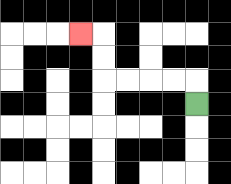{'start': '[8, 4]', 'end': '[3, 1]', 'path_directions': 'U,L,L,L,L,U,U,L', 'path_coordinates': '[[8, 4], [8, 3], [7, 3], [6, 3], [5, 3], [4, 3], [4, 2], [4, 1], [3, 1]]'}